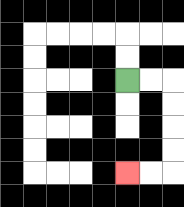{'start': '[5, 3]', 'end': '[5, 7]', 'path_directions': 'R,R,D,D,D,D,L,L', 'path_coordinates': '[[5, 3], [6, 3], [7, 3], [7, 4], [7, 5], [7, 6], [7, 7], [6, 7], [5, 7]]'}